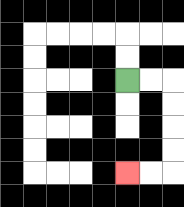{'start': '[5, 3]', 'end': '[5, 7]', 'path_directions': 'R,R,D,D,D,D,L,L', 'path_coordinates': '[[5, 3], [6, 3], [7, 3], [7, 4], [7, 5], [7, 6], [7, 7], [6, 7], [5, 7]]'}